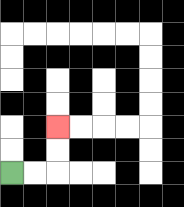{'start': '[0, 7]', 'end': '[2, 5]', 'path_directions': 'R,R,U,U', 'path_coordinates': '[[0, 7], [1, 7], [2, 7], [2, 6], [2, 5]]'}